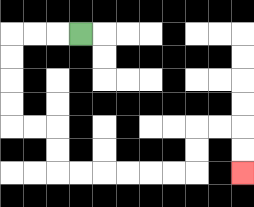{'start': '[3, 1]', 'end': '[10, 7]', 'path_directions': 'L,L,L,D,D,D,D,R,R,D,D,R,R,R,R,R,R,U,U,R,R,D,D', 'path_coordinates': '[[3, 1], [2, 1], [1, 1], [0, 1], [0, 2], [0, 3], [0, 4], [0, 5], [1, 5], [2, 5], [2, 6], [2, 7], [3, 7], [4, 7], [5, 7], [6, 7], [7, 7], [8, 7], [8, 6], [8, 5], [9, 5], [10, 5], [10, 6], [10, 7]]'}